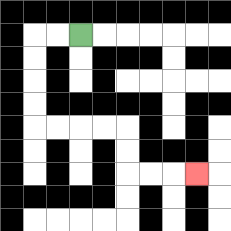{'start': '[3, 1]', 'end': '[8, 7]', 'path_directions': 'L,L,D,D,D,D,R,R,R,R,D,D,R,R,R', 'path_coordinates': '[[3, 1], [2, 1], [1, 1], [1, 2], [1, 3], [1, 4], [1, 5], [2, 5], [3, 5], [4, 5], [5, 5], [5, 6], [5, 7], [6, 7], [7, 7], [8, 7]]'}